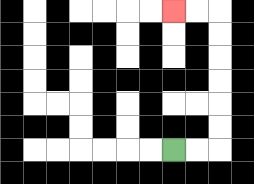{'start': '[7, 6]', 'end': '[7, 0]', 'path_directions': 'R,R,U,U,U,U,U,U,L,L', 'path_coordinates': '[[7, 6], [8, 6], [9, 6], [9, 5], [9, 4], [9, 3], [9, 2], [9, 1], [9, 0], [8, 0], [7, 0]]'}